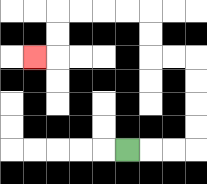{'start': '[5, 6]', 'end': '[1, 2]', 'path_directions': 'R,R,R,U,U,U,U,L,L,U,U,L,L,L,L,D,D,L', 'path_coordinates': '[[5, 6], [6, 6], [7, 6], [8, 6], [8, 5], [8, 4], [8, 3], [8, 2], [7, 2], [6, 2], [6, 1], [6, 0], [5, 0], [4, 0], [3, 0], [2, 0], [2, 1], [2, 2], [1, 2]]'}